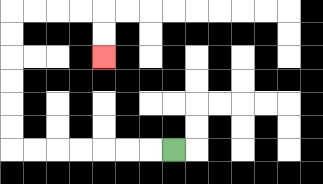{'start': '[7, 6]', 'end': '[4, 2]', 'path_directions': 'L,L,L,L,L,L,L,U,U,U,U,U,U,R,R,R,R,D,D', 'path_coordinates': '[[7, 6], [6, 6], [5, 6], [4, 6], [3, 6], [2, 6], [1, 6], [0, 6], [0, 5], [0, 4], [0, 3], [0, 2], [0, 1], [0, 0], [1, 0], [2, 0], [3, 0], [4, 0], [4, 1], [4, 2]]'}